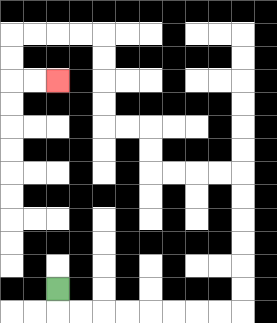{'start': '[2, 12]', 'end': '[2, 3]', 'path_directions': 'D,R,R,R,R,R,R,R,R,U,U,U,U,U,U,L,L,L,L,U,U,L,L,U,U,U,U,L,L,L,L,D,D,R,R', 'path_coordinates': '[[2, 12], [2, 13], [3, 13], [4, 13], [5, 13], [6, 13], [7, 13], [8, 13], [9, 13], [10, 13], [10, 12], [10, 11], [10, 10], [10, 9], [10, 8], [10, 7], [9, 7], [8, 7], [7, 7], [6, 7], [6, 6], [6, 5], [5, 5], [4, 5], [4, 4], [4, 3], [4, 2], [4, 1], [3, 1], [2, 1], [1, 1], [0, 1], [0, 2], [0, 3], [1, 3], [2, 3]]'}